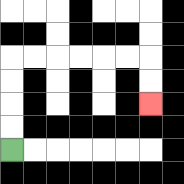{'start': '[0, 6]', 'end': '[6, 4]', 'path_directions': 'U,U,U,U,R,R,R,R,R,R,D,D', 'path_coordinates': '[[0, 6], [0, 5], [0, 4], [0, 3], [0, 2], [1, 2], [2, 2], [3, 2], [4, 2], [5, 2], [6, 2], [6, 3], [6, 4]]'}